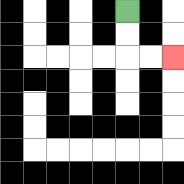{'start': '[5, 0]', 'end': '[7, 2]', 'path_directions': 'D,D,R,R', 'path_coordinates': '[[5, 0], [5, 1], [5, 2], [6, 2], [7, 2]]'}